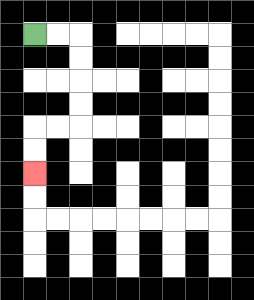{'start': '[1, 1]', 'end': '[1, 7]', 'path_directions': 'R,R,D,D,D,D,L,L,D,D', 'path_coordinates': '[[1, 1], [2, 1], [3, 1], [3, 2], [3, 3], [3, 4], [3, 5], [2, 5], [1, 5], [1, 6], [1, 7]]'}